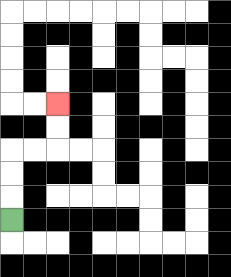{'start': '[0, 9]', 'end': '[2, 4]', 'path_directions': 'U,U,U,R,R,U,U', 'path_coordinates': '[[0, 9], [0, 8], [0, 7], [0, 6], [1, 6], [2, 6], [2, 5], [2, 4]]'}